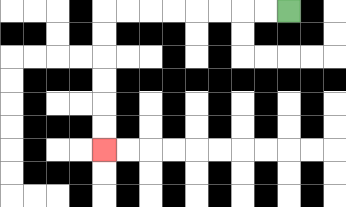{'start': '[12, 0]', 'end': '[4, 6]', 'path_directions': 'L,L,L,L,L,L,L,L,D,D,D,D,D,D', 'path_coordinates': '[[12, 0], [11, 0], [10, 0], [9, 0], [8, 0], [7, 0], [6, 0], [5, 0], [4, 0], [4, 1], [4, 2], [4, 3], [4, 4], [4, 5], [4, 6]]'}